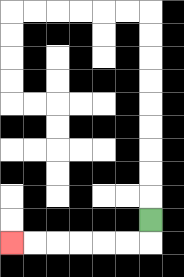{'start': '[6, 9]', 'end': '[0, 10]', 'path_directions': 'D,L,L,L,L,L,L', 'path_coordinates': '[[6, 9], [6, 10], [5, 10], [4, 10], [3, 10], [2, 10], [1, 10], [0, 10]]'}